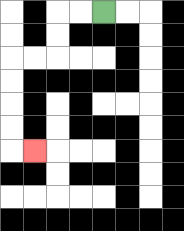{'start': '[4, 0]', 'end': '[1, 6]', 'path_directions': 'L,L,D,D,L,L,D,D,D,D,R', 'path_coordinates': '[[4, 0], [3, 0], [2, 0], [2, 1], [2, 2], [1, 2], [0, 2], [0, 3], [0, 4], [0, 5], [0, 6], [1, 6]]'}